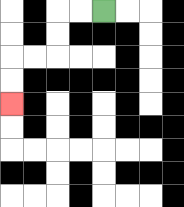{'start': '[4, 0]', 'end': '[0, 4]', 'path_directions': 'L,L,D,D,L,L,D,D', 'path_coordinates': '[[4, 0], [3, 0], [2, 0], [2, 1], [2, 2], [1, 2], [0, 2], [0, 3], [0, 4]]'}